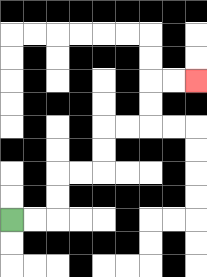{'start': '[0, 9]', 'end': '[8, 3]', 'path_directions': 'R,R,U,U,R,R,U,U,R,R,U,U,R,R', 'path_coordinates': '[[0, 9], [1, 9], [2, 9], [2, 8], [2, 7], [3, 7], [4, 7], [4, 6], [4, 5], [5, 5], [6, 5], [6, 4], [6, 3], [7, 3], [8, 3]]'}